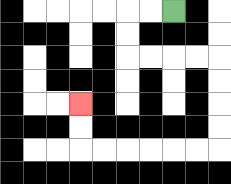{'start': '[7, 0]', 'end': '[3, 4]', 'path_directions': 'L,L,D,D,R,R,R,R,D,D,D,D,L,L,L,L,L,L,U,U', 'path_coordinates': '[[7, 0], [6, 0], [5, 0], [5, 1], [5, 2], [6, 2], [7, 2], [8, 2], [9, 2], [9, 3], [9, 4], [9, 5], [9, 6], [8, 6], [7, 6], [6, 6], [5, 6], [4, 6], [3, 6], [3, 5], [3, 4]]'}